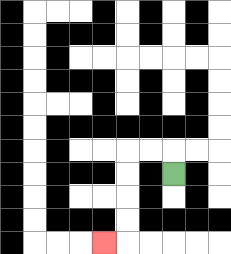{'start': '[7, 7]', 'end': '[4, 10]', 'path_directions': 'U,L,L,D,D,D,D,L', 'path_coordinates': '[[7, 7], [7, 6], [6, 6], [5, 6], [5, 7], [5, 8], [5, 9], [5, 10], [4, 10]]'}